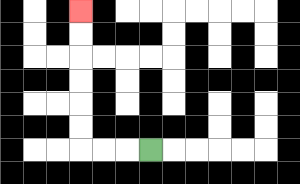{'start': '[6, 6]', 'end': '[3, 0]', 'path_directions': 'L,L,L,U,U,U,U,U,U', 'path_coordinates': '[[6, 6], [5, 6], [4, 6], [3, 6], [3, 5], [3, 4], [3, 3], [3, 2], [3, 1], [3, 0]]'}